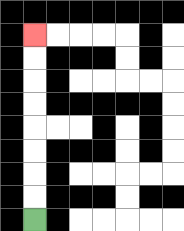{'start': '[1, 9]', 'end': '[1, 1]', 'path_directions': 'U,U,U,U,U,U,U,U', 'path_coordinates': '[[1, 9], [1, 8], [1, 7], [1, 6], [1, 5], [1, 4], [1, 3], [1, 2], [1, 1]]'}